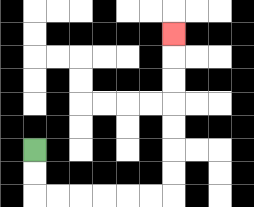{'start': '[1, 6]', 'end': '[7, 1]', 'path_directions': 'D,D,R,R,R,R,R,R,U,U,U,U,U,U,U', 'path_coordinates': '[[1, 6], [1, 7], [1, 8], [2, 8], [3, 8], [4, 8], [5, 8], [6, 8], [7, 8], [7, 7], [7, 6], [7, 5], [7, 4], [7, 3], [7, 2], [7, 1]]'}